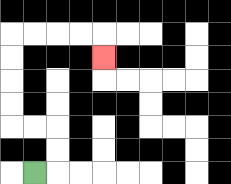{'start': '[1, 7]', 'end': '[4, 2]', 'path_directions': 'R,U,U,L,L,U,U,U,U,R,R,R,R,D', 'path_coordinates': '[[1, 7], [2, 7], [2, 6], [2, 5], [1, 5], [0, 5], [0, 4], [0, 3], [0, 2], [0, 1], [1, 1], [2, 1], [3, 1], [4, 1], [4, 2]]'}